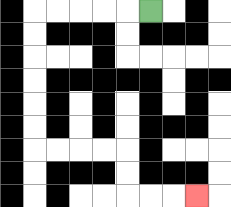{'start': '[6, 0]', 'end': '[8, 8]', 'path_directions': 'L,L,L,L,L,D,D,D,D,D,D,R,R,R,R,D,D,R,R,R', 'path_coordinates': '[[6, 0], [5, 0], [4, 0], [3, 0], [2, 0], [1, 0], [1, 1], [1, 2], [1, 3], [1, 4], [1, 5], [1, 6], [2, 6], [3, 6], [4, 6], [5, 6], [5, 7], [5, 8], [6, 8], [7, 8], [8, 8]]'}